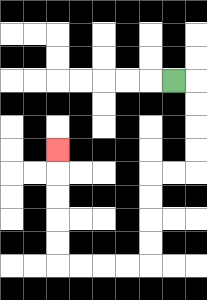{'start': '[7, 3]', 'end': '[2, 6]', 'path_directions': 'R,D,D,D,D,L,L,D,D,D,D,L,L,L,L,U,U,U,U,U', 'path_coordinates': '[[7, 3], [8, 3], [8, 4], [8, 5], [8, 6], [8, 7], [7, 7], [6, 7], [6, 8], [6, 9], [6, 10], [6, 11], [5, 11], [4, 11], [3, 11], [2, 11], [2, 10], [2, 9], [2, 8], [2, 7], [2, 6]]'}